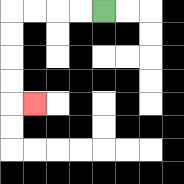{'start': '[4, 0]', 'end': '[1, 4]', 'path_directions': 'L,L,L,L,D,D,D,D,R', 'path_coordinates': '[[4, 0], [3, 0], [2, 0], [1, 0], [0, 0], [0, 1], [0, 2], [0, 3], [0, 4], [1, 4]]'}